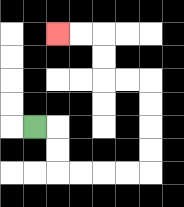{'start': '[1, 5]', 'end': '[2, 1]', 'path_directions': 'R,D,D,R,R,R,R,U,U,U,U,L,L,U,U,L,L', 'path_coordinates': '[[1, 5], [2, 5], [2, 6], [2, 7], [3, 7], [4, 7], [5, 7], [6, 7], [6, 6], [6, 5], [6, 4], [6, 3], [5, 3], [4, 3], [4, 2], [4, 1], [3, 1], [2, 1]]'}